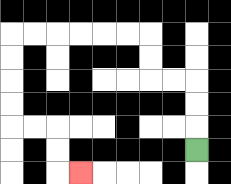{'start': '[8, 6]', 'end': '[3, 7]', 'path_directions': 'U,U,U,L,L,U,U,L,L,L,L,L,L,D,D,D,D,R,R,D,D,R', 'path_coordinates': '[[8, 6], [8, 5], [8, 4], [8, 3], [7, 3], [6, 3], [6, 2], [6, 1], [5, 1], [4, 1], [3, 1], [2, 1], [1, 1], [0, 1], [0, 2], [0, 3], [0, 4], [0, 5], [1, 5], [2, 5], [2, 6], [2, 7], [3, 7]]'}